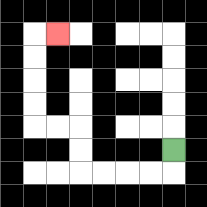{'start': '[7, 6]', 'end': '[2, 1]', 'path_directions': 'D,L,L,L,L,U,U,L,L,U,U,U,U,R', 'path_coordinates': '[[7, 6], [7, 7], [6, 7], [5, 7], [4, 7], [3, 7], [3, 6], [3, 5], [2, 5], [1, 5], [1, 4], [1, 3], [1, 2], [1, 1], [2, 1]]'}